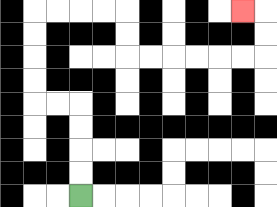{'start': '[3, 8]', 'end': '[10, 0]', 'path_directions': 'U,U,U,U,L,L,U,U,U,U,R,R,R,R,D,D,R,R,R,R,R,R,U,U,L', 'path_coordinates': '[[3, 8], [3, 7], [3, 6], [3, 5], [3, 4], [2, 4], [1, 4], [1, 3], [1, 2], [1, 1], [1, 0], [2, 0], [3, 0], [4, 0], [5, 0], [5, 1], [5, 2], [6, 2], [7, 2], [8, 2], [9, 2], [10, 2], [11, 2], [11, 1], [11, 0], [10, 0]]'}